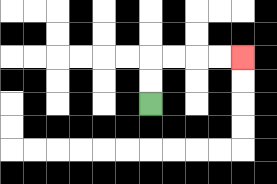{'start': '[6, 4]', 'end': '[10, 2]', 'path_directions': 'U,U,R,R,R,R', 'path_coordinates': '[[6, 4], [6, 3], [6, 2], [7, 2], [8, 2], [9, 2], [10, 2]]'}